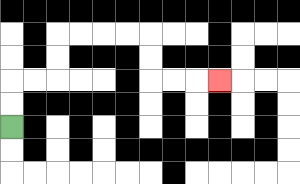{'start': '[0, 5]', 'end': '[9, 3]', 'path_directions': 'U,U,R,R,U,U,R,R,R,R,D,D,R,R,R', 'path_coordinates': '[[0, 5], [0, 4], [0, 3], [1, 3], [2, 3], [2, 2], [2, 1], [3, 1], [4, 1], [5, 1], [6, 1], [6, 2], [6, 3], [7, 3], [8, 3], [9, 3]]'}